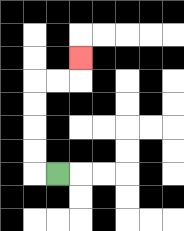{'start': '[2, 7]', 'end': '[3, 2]', 'path_directions': 'L,U,U,U,U,R,R,U', 'path_coordinates': '[[2, 7], [1, 7], [1, 6], [1, 5], [1, 4], [1, 3], [2, 3], [3, 3], [3, 2]]'}